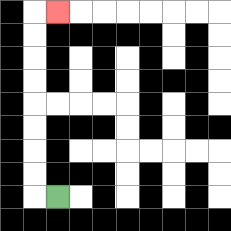{'start': '[2, 8]', 'end': '[2, 0]', 'path_directions': 'L,U,U,U,U,U,U,U,U,R', 'path_coordinates': '[[2, 8], [1, 8], [1, 7], [1, 6], [1, 5], [1, 4], [1, 3], [1, 2], [1, 1], [1, 0], [2, 0]]'}